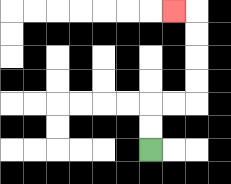{'start': '[6, 6]', 'end': '[7, 0]', 'path_directions': 'U,U,R,R,U,U,U,U,L', 'path_coordinates': '[[6, 6], [6, 5], [6, 4], [7, 4], [8, 4], [8, 3], [8, 2], [8, 1], [8, 0], [7, 0]]'}